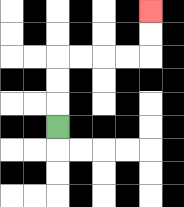{'start': '[2, 5]', 'end': '[6, 0]', 'path_directions': 'U,U,U,R,R,R,R,U,U', 'path_coordinates': '[[2, 5], [2, 4], [2, 3], [2, 2], [3, 2], [4, 2], [5, 2], [6, 2], [6, 1], [6, 0]]'}